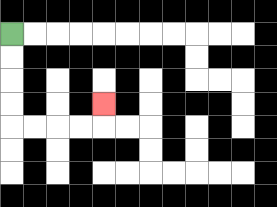{'start': '[0, 1]', 'end': '[4, 4]', 'path_directions': 'D,D,D,D,R,R,R,R,U', 'path_coordinates': '[[0, 1], [0, 2], [0, 3], [0, 4], [0, 5], [1, 5], [2, 5], [3, 5], [4, 5], [4, 4]]'}